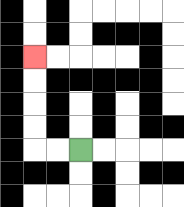{'start': '[3, 6]', 'end': '[1, 2]', 'path_directions': 'L,L,U,U,U,U', 'path_coordinates': '[[3, 6], [2, 6], [1, 6], [1, 5], [1, 4], [1, 3], [1, 2]]'}